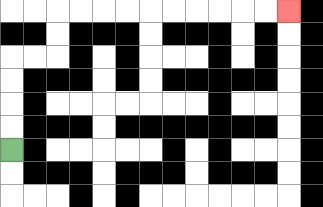{'start': '[0, 6]', 'end': '[12, 0]', 'path_directions': 'U,U,U,U,R,R,U,U,R,R,R,R,R,R,R,R,R,R', 'path_coordinates': '[[0, 6], [0, 5], [0, 4], [0, 3], [0, 2], [1, 2], [2, 2], [2, 1], [2, 0], [3, 0], [4, 0], [5, 0], [6, 0], [7, 0], [8, 0], [9, 0], [10, 0], [11, 0], [12, 0]]'}